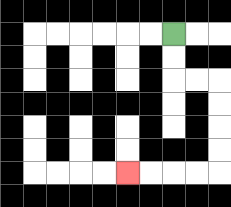{'start': '[7, 1]', 'end': '[5, 7]', 'path_directions': 'D,D,R,R,D,D,D,D,L,L,L,L', 'path_coordinates': '[[7, 1], [7, 2], [7, 3], [8, 3], [9, 3], [9, 4], [9, 5], [9, 6], [9, 7], [8, 7], [7, 7], [6, 7], [5, 7]]'}